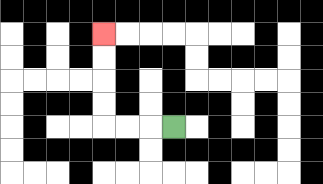{'start': '[7, 5]', 'end': '[4, 1]', 'path_directions': 'L,L,L,U,U,U,U', 'path_coordinates': '[[7, 5], [6, 5], [5, 5], [4, 5], [4, 4], [4, 3], [4, 2], [4, 1]]'}